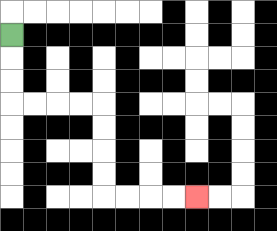{'start': '[0, 1]', 'end': '[8, 8]', 'path_directions': 'D,D,D,R,R,R,R,D,D,D,D,R,R,R,R', 'path_coordinates': '[[0, 1], [0, 2], [0, 3], [0, 4], [1, 4], [2, 4], [3, 4], [4, 4], [4, 5], [4, 6], [4, 7], [4, 8], [5, 8], [6, 8], [7, 8], [8, 8]]'}